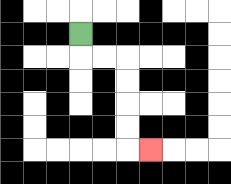{'start': '[3, 1]', 'end': '[6, 6]', 'path_directions': 'D,R,R,D,D,D,D,R', 'path_coordinates': '[[3, 1], [3, 2], [4, 2], [5, 2], [5, 3], [5, 4], [5, 5], [5, 6], [6, 6]]'}